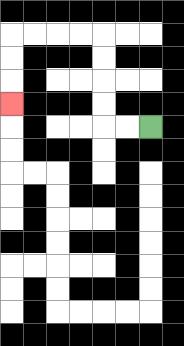{'start': '[6, 5]', 'end': '[0, 4]', 'path_directions': 'L,L,U,U,U,U,L,L,L,L,D,D,D', 'path_coordinates': '[[6, 5], [5, 5], [4, 5], [4, 4], [4, 3], [4, 2], [4, 1], [3, 1], [2, 1], [1, 1], [0, 1], [0, 2], [0, 3], [0, 4]]'}